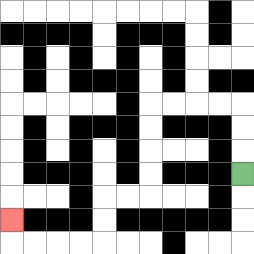{'start': '[10, 7]', 'end': '[0, 9]', 'path_directions': 'U,U,U,L,L,L,L,D,D,D,D,L,L,D,D,L,L,L,L,U', 'path_coordinates': '[[10, 7], [10, 6], [10, 5], [10, 4], [9, 4], [8, 4], [7, 4], [6, 4], [6, 5], [6, 6], [6, 7], [6, 8], [5, 8], [4, 8], [4, 9], [4, 10], [3, 10], [2, 10], [1, 10], [0, 10], [0, 9]]'}